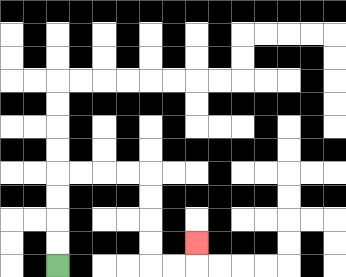{'start': '[2, 11]', 'end': '[8, 10]', 'path_directions': 'U,U,U,U,R,R,R,R,D,D,D,D,R,R,U', 'path_coordinates': '[[2, 11], [2, 10], [2, 9], [2, 8], [2, 7], [3, 7], [4, 7], [5, 7], [6, 7], [6, 8], [6, 9], [6, 10], [6, 11], [7, 11], [8, 11], [8, 10]]'}